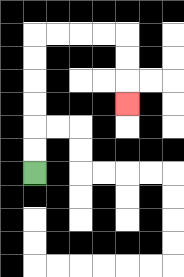{'start': '[1, 7]', 'end': '[5, 4]', 'path_directions': 'U,U,U,U,U,U,R,R,R,R,D,D,D', 'path_coordinates': '[[1, 7], [1, 6], [1, 5], [1, 4], [1, 3], [1, 2], [1, 1], [2, 1], [3, 1], [4, 1], [5, 1], [5, 2], [5, 3], [5, 4]]'}